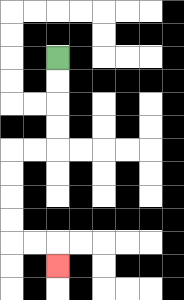{'start': '[2, 2]', 'end': '[2, 11]', 'path_directions': 'D,D,D,D,L,L,D,D,D,D,R,R,D', 'path_coordinates': '[[2, 2], [2, 3], [2, 4], [2, 5], [2, 6], [1, 6], [0, 6], [0, 7], [0, 8], [0, 9], [0, 10], [1, 10], [2, 10], [2, 11]]'}